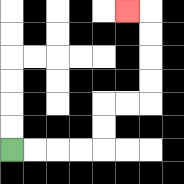{'start': '[0, 6]', 'end': '[5, 0]', 'path_directions': 'R,R,R,R,U,U,R,R,U,U,U,U,L', 'path_coordinates': '[[0, 6], [1, 6], [2, 6], [3, 6], [4, 6], [4, 5], [4, 4], [5, 4], [6, 4], [6, 3], [6, 2], [6, 1], [6, 0], [5, 0]]'}